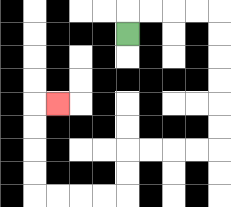{'start': '[5, 1]', 'end': '[2, 4]', 'path_directions': 'U,R,R,R,R,D,D,D,D,D,D,L,L,L,L,D,D,L,L,L,L,U,U,U,U,R', 'path_coordinates': '[[5, 1], [5, 0], [6, 0], [7, 0], [8, 0], [9, 0], [9, 1], [9, 2], [9, 3], [9, 4], [9, 5], [9, 6], [8, 6], [7, 6], [6, 6], [5, 6], [5, 7], [5, 8], [4, 8], [3, 8], [2, 8], [1, 8], [1, 7], [1, 6], [1, 5], [1, 4], [2, 4]]'}